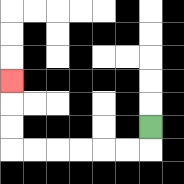{'start': '[6, 5]', 'end': '[0, 3]', 'path_directions': 'D,L,L,L,L,L,L,U,U,U', 'path_coordinates': '[[6, 5], [6, 6], [5, 6], [4, 6], [3, 6], [2, 6], [1, 6], [0, 6], [0, 5], [0, 4], [0, 3]]'}